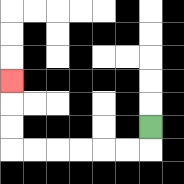{'start': '[6, 5]', 'end': '[0, 3]', 'path_directions': 'D,L,L,L,L,L,L,U,U,U', 'path_coordinates': '[[6, 5], [6, 6], [5, 6], [4, 6], [3, 6], [2, 6], [1, 6], [0, 6], [0, 5], [0, 4], [0, 3]]'}